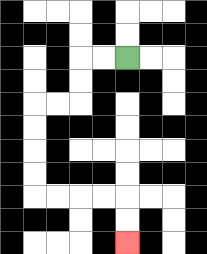{'start': '[5, 2]', 'end': '[5, 10]', 'path_directions': 'L,L,D,D,L,L,D,D,D,D,R,R,R,R,D,D', 'path_coordinates': '[[5, 2], [4, 2], [3, 2], [3, 3], [3, 4], [2, 4], [1, 4], [1, 5], [1, 6], [1, 7], [1, 8], [2, 8], [3, 8], [4, 8], [5, 8], [5, 9], [5, 10]]'}